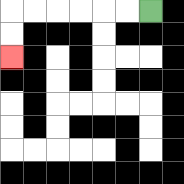{'start': '[6, 0]', 'end': '[0, 2]', 'path_directions': 'L,L,L,L,L,L,D,D', 'path_coordinates': '[[6, 0], [5, 0], [4, 0], [3, 0], [2, 0], [1, 0], [0, 0], [0, 1], [0, 2]]'}